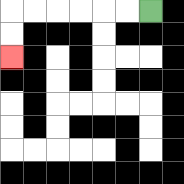{'start': '[6, 0]', 'end': '[0, 2]', 'path_directions': 'L,L,L,L,L,L,D,D', 'path_coordinates': '[[6, 0], [5, 0], [4, 0], [3, 0], [2, 0], [1, 0], [0, 0], [0, 1], [0, 2]]'}